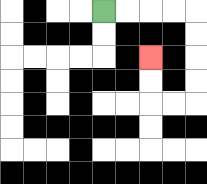{'start': '[4, 0]', 'end': '[6, 2]', 'path_directions': 'R,R,R,R,D,D,D,D,L,L,U,U', 'path_coordinates': '[[4, 0], [5, 0], [6, 0], [7, 0], [8, 0], [8, 1], [8, 2], [8, 3], [8, 4], [7, 4], [6, 4], [6, 3], [6, 2]]'}